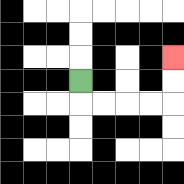{'start': '[3, 3]', 'end': '[7, 2]', 'path_directions': 'D,R,R,R,R,U,U', 'path_coordinates': '[[3, 3], [3, 4], [4, 4], [5, 4], [6, 4], [7, 4], [7, 3], [7, 2]]'}